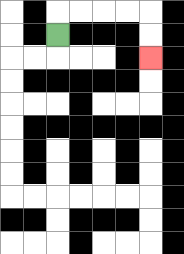{'start': '[2, 1]', 'end': '[6, 2]', 'path_directions': 'U,R,R,R,R,D,D', 'path_coordinates': '[[2, 1], [2, 0], [3, 0], [4, 0], [5, 0], [6, 0], [6, 1], [6, 2]]'}